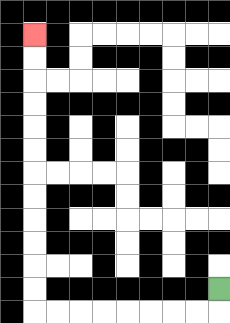{'start': '[9, 12]', 'end': '[1, 1]', 'path_directions': 'D,L,L,L,L,L,L,L,L,U,U,U,U,U,U,U,U,U,U,U,U', 'path_coordinates': '[[9, 12], [9, 13], [8, 13], [7, 13], [6, 13], [5, 13], [4, 13], [3, 13], [2, 13], [1, 13], [1, 12], [1, 11], [1, 10], [1, 9], [1, 8], [1, 7], [1, 6], [1, 5], [1, 4], [1, 3], [1, 2], [1, 1]]'}